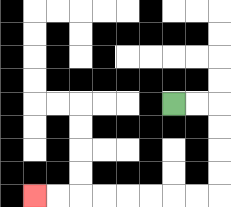{'start': '[7, 4]', 'end': '[1, 8]', 'path_directions': 'R,R,D,D,D,D,L,L,L,L,L,L,L,L', 'path_coordinates': '[[7, 4], [8, 4], [9, 4], [9, 5], [9, 6], [9, 7], [9, 8], [8, 8], [7, 8], [6, 8], [5, 8], [4, 8], [3, 8], [2, 8], [1, 8]]'}